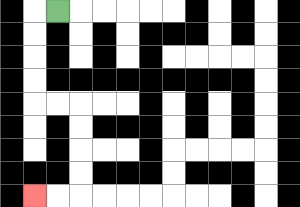{'start': '[2, 0]', 'end': '[1, 8]', 'path_directions': 'L,D,D,D,D,R,R,D,D,D,D,L,L', 'path_coordinates': '[[2, 0], [1, 0], [1, 1], [1, 2], [1, 3], [1, 4], [2, 4], [3, 4], [3, 5], [3, 6], [3, 7], [3, 8], [2, 8], [1, 8]]'}